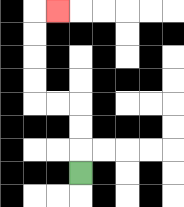{'start': '[3, 7]', 'end': '[2, 0]', 'path_directions': 'U,U,U,L,L,U,U,U,U,R', 'path_coordinates': '[[3, 7], [3, 6], [3, 5], [3, 4], [2, 4], [1, 4], [1, 3], [1, 2], [1, 1], [1, 0], [2, 0]]'}